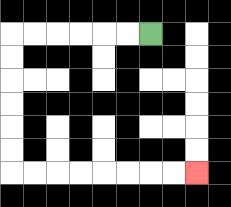{'start': '[6, 1]', 'end': '[8, 7]', 'path_directions': 'L,L,L,L,L,L,D,D,D,D,D,D,R,R,R,R,R,R,R,R', 'path_coordinates': '[[6, 1], [5, 1], [4, 1], [3, 1], [2, 1], [1, 1], [0, 1], [0, 2], [0, 3], [0, 4], [0, 5], [0, 6], [0, 7], [1, 7], [2, 7], [3, 7], [4, 7], [5, 7], [6, 7], [7, 7], [8, 7]]'}